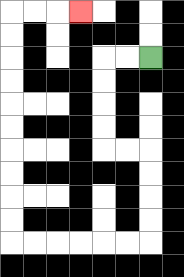{'start': '[6, 2]', 'end': '[3, 0]', 'path_directions': 'L,L,D,D,D,D,R,R,D,D,D,D,L,L,L,L,L,L,U,U,U,U,U,U,U,U,U,U,R,R,R', 'path_coordinates': '[[6, 2], [5, 2], [4, 2], [4, 3], [4, 4], [4, 5], [4, 6], [5, 6], [6, 6], [6, 7], [6, 8], [6, 9], [6, 10], [5, 10], [4, 10], [3, 10], [2, 10], [1, 10], [0, 10], [0, 9], [0, 8], [0, 7], [0, 6], [0, 5], [0, 4], [0, 3], [0, 2], [0, 1], [0, 0], [1, 0], [2, 0], [3, 0]]'}